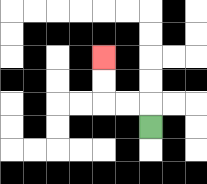{'start': '[6, 5]', 'end': '[4, 2]', 'path_directions': 'U,L,L,U,U', 'path_coordinates': '[[6, 5], [6, 4], [5, 4], [4, 4], [4, 3], [4, 2]]'}